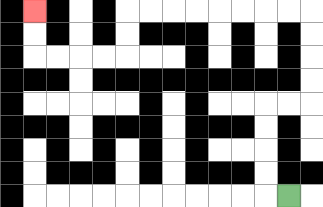{'start': '[12, 8]', 'end': '[1, 0]', 'path_directions': 'L,U,U,U,U,R,R,U,U,U,U,L,L,L,L,L,L,L,L,D,D,L,L,L,L,U,U', 'path_coordinates': '[[12, 8], [11, 8], [11, 7], [11, 6], [11, 5], [11, 4], [12, 4], [13, 4], [13, 3], [13, 2], [13, 1], [13, 0], [12, 0], [11, 0], [10, 0], [9, 0], [8, 0], [7, 0], [6, 0], [5, 0], [5, 1], [5, 2], [4, 2], [3, 2], [2, 2], [1, 2], [1, 1], [1, 0]]'}